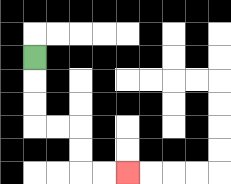{'start': '[1, 2]', 'end': '[5, 7]', 'path_directions': 'D,D,D,R,R,D,D,R,R', 'path_coordinates': '[[1, 2], [1, 3], [1, 4], [1, 5], [2, 5], [3, 5], [3, 6], [3, 7], [4, 7], [5, 7]]'}